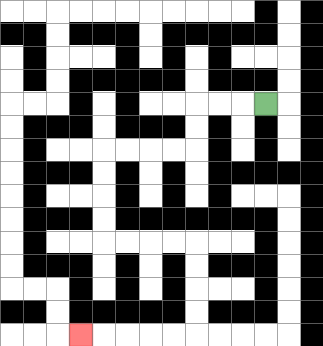{'start': '[11, 4]', 'end': '[3, 14]', 'path_directions': 'L,L,L,D,D,L,L,L,L,D,D,D,D,R,R,R,R,D,D,D,D,L,L,L,L,L', 'path_coordinates': '[[11, 4], [10, 4], [9, 4], [8, 4], [8, 5], [8, 6], [7, 6], [6, 6], [5, 6], [4, 6], [4, 7], [4, 8], [4, 9], [4, 10], [5, 10], [6, 10], [7, 10], [8, 10], [8, 11], [8, 12], [8, 13], [8, 14], [7, 14], [6, 14], [5, 14], [4, 14], [3, 14]]'}